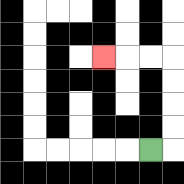{'start': '[6, 6]', 'end': '[4, 2]', 'path_directions': 'R,U,U,U,U,L,L,L', 'path_coordinates': '[[6, 6], [7, 6], [7, 5], [7, 4], [7, 3], [7, 2], [6, 2], [5, 2], [4, 2]]'}